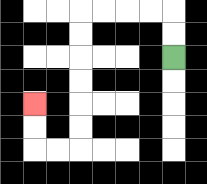{'start': '[7, 2]', 'end': '[1, 4]', 'path_directions': 'U,U,L,L,L,L,D,D,D,D,D,D,L,L,U,U', 'path_coordinates': '[[7, 2], [7, 1], [7, 0], [6, 0], [5, 0], [4, 0], [3, 0], [3, 1], [3, 2], [3, 3], [3, 4], [3, 5], [3, 6], [2, 6], [1, 6], [1, 5], [1, 4]]'}